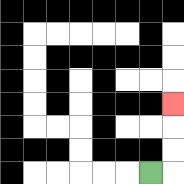{'start': '[6, 7]', 'end': '[7, 4]', 'path_directions': 'R,U,U,U', 'path_coordinates': '[[6, 7], [7, 7], [7, 6], [7, 5], [7, 4]]'}